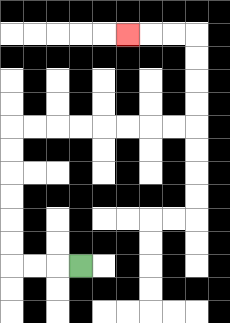{'start': '[3, 11]', 'end': '[5, 1]', 'path_directions': 'L,L,L,U,U,U,U,U,U,R,R,R,R,R,R,R,R,U,U,U,U,L,L,L', 'path_coordinates': '[[3, 11], [2, 11], [1, 11], [0, 11], [0, 10], [0, 9], [0, 8], [0, 7], [0, 6], [0, 5], [1, 5], [2, 5], [3, 5], [4, 5], [5, 5], [6, 5], [7, 5], [8, 5], [8, 4], [8, 3], [8, 2], [8, 1], [7, 1], [6, 1], [5, 1]]'}